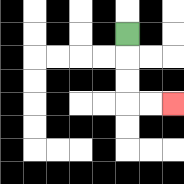{'start': '[5, 1]', 'end': '[7, 4]', 'path_directions': 'D,D,D,R,R', 'path_coordinates': '[[5, 1], [5, 2], [5, 3], [5, 4], [6, 4], [7, 4]]'}